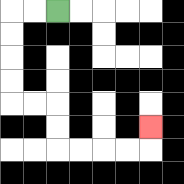{'start': '[2, 0]', 'end': '[6, 5]', 'path_directions': 'L,L,D,D,D,D,R,R,D,D,R,R,R,R,U', 'path_coordinates': '[[2, 0], [1, 0], [0, 0], [0, 1], [0, 2], [0, 3], [0, 4], [1, 4], [2, 4], [2, 5], [2, 6], [3, 6], [4, 6], [5, 6], [6, 6], [6, 5]]'}